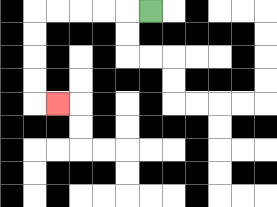{'start': '[6, 0]', 'end': '[2, 4]', 'path_directions': 'L,L,L,L,L,D,D,D,D,R', 'path_coordinates': '[[6, 0], [5, 0], [4, 0], [3, 0], [2, 0], [1, 0], [1, 1], [1, 2], [1, 3], [1, 4], [2, 4]]'}